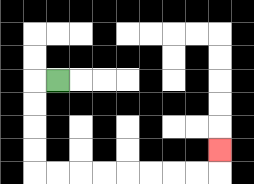{'start': '[2, 3]', 'end': '[9, 6]', 'path_directions': 'L,D,D,D,D,R,R,R,R,R,R,R,R,U', 'path_coordinates': '[[2, 3], [1, 3], [1, 4], [1, 5], [1, 6], [1, 7], [2, 7], [3, 7], [4, 7], [5, 7], [6, 7], [7, 7], [8, 7], [9, 7], [9, 6]]'}